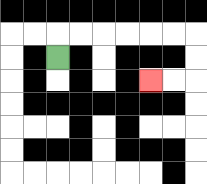{'start': '[2, 2]', 'end': '[6, 3]', 'path_directions': 'U,R,R,R,R,R,R,D,D,L,L', 'path_coordinates': '[[2, 2], [2, 1], [3, 1], [4, 1], [5, 1], [6, 1], [7, 1], [8, 1], [8, 2], [8, 3], [7, 3], [6, 3]]'}